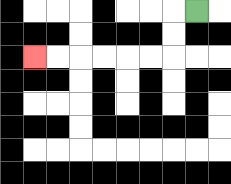{'start': '[8, 0]', 'end': '[1, 2]', 'path_directions': 'L,D,D,L,L,L,L,L,L', 'path_coordinates': '[[8, 0], [7, 0], [7, 1], [7, 2], [6, 2], [5, 2], [4, 2], [3, 2], [2, 2], [1, 2]]'}